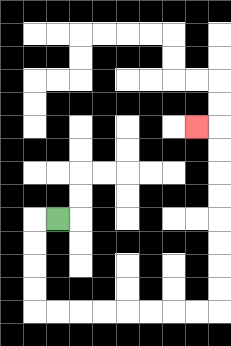{'start': '[2, 9]', 'end': '[8, 5]', 'path_directions': 'L,D,D,D,D,R,R,R,R,R,R,R,R,U,U,U,U,U,U,U,U,L', 'path_coordinates': '[[2, 9], [1, 9], [1, 10], [1, 11], [1, 12], [1, 13], [2, 13], [3, 13], [4, 13], [5, 13], [6, 13], [7, 13], [8, 13], [9, 13], [9, 12], [9, 11], [9, 10], [9, 9], [9, 8], [9, 7], [9, 6], [9, 5], [8, 5]]'}